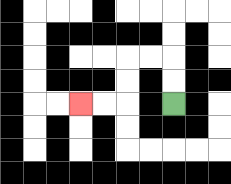{'start': '[7, 4]', 'end': '[3, 4]', 'path_directions': 'U,U,L,L,D,D,L,L', 'path_coordinates': '[[7, 4], [7, 3], [7, 2], [6, 2], [5, 2], [5, 3], [5, 4], [4, 4], [3, 4]]'}